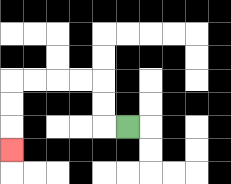{'start': '[5, 5]', 'end': '[0, 6]', 'path_directions': 'L,U,U,L,L,L,L,D,D,D', 'path_coordinates': '[[5, 5], [4, 5], [4, 4], [4, 3], [3, 3], [2, 3], [1, 3], [0, 3], [0, 4], [0, 5], [0, 6]]'}